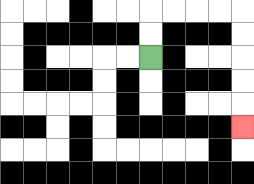{'start': '[6, 2]', 'end': '[10, 5]', 'path_directions': 'U,U,R,R,R,R,D,D,D,D,D', 'path_coordinates': '[[6, 2], [6, 1], [6, 0], [7, 0], [8, 0], [9, 0], [10, 0], [10, 1], [10, 2], [10, 3], [10, 4], [10, 5]]'}